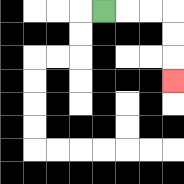{'start': '[4, 0]', 'end': '[7, 3]', 'path_directions': 'R,R,R,D,D,D', 'path_coordinates': '[[4, 0], [5, 0], [6, 0], [7, 0], [7, 1], [7, 2], [7, 3]]'}